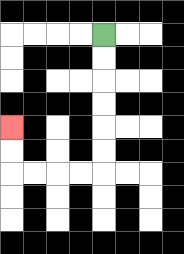{'start': '[4, 1]', 'end': '[0, 5]', 'path_directions': 'D,D,D,D,D,D,L,L,L,L,U,U', 'path_coordinates': '[[4, 1], [4, 2], [4, 3], [4, 4], [4, 5], [4, 6], [4, 7], [3, 7], [2, 7], [1, 7], [0, 7], [0, 6], [0, 5]]'}